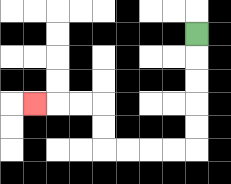{'start': '[8, 1]', 'end': '[1, 4]', 'path_directions': 'D,D,D,D,D,L,L,L,L,U,U,L,L,L', 'path_coordinates': '[[8, 1], [8, 2], [8, 3], [8, 4], [8, 5], [8, 6], [7, 6], [6, 6], [5, 6], [4, 6], [4, 5], [4, 4], [3, 4], [2, 4], [1, 4]]'}